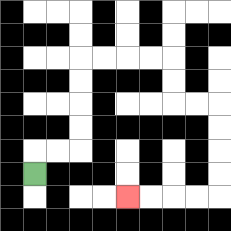{'start': '[1, 7]', 'end': '[5, 8]', 'path_directions': 'U,R,R,U,U,U,U,R,R,R,R,D,D,R,R,D,D,D,D,L,L,L,L', 'path_coordinates': '[[1, 7], [1, 6], [2, 6], [3, 6], [3, 5], [3, 4], [3, 3], [3, 2], [4, 2], [5, 2], [6, 2], [7, 2], [7, 3], [7, 4], [8, 4], [9, 4], [9, 5], [9, 6], [9, 7], [9, 8], [8, 8], [7, 8], [6, 8], [5, 8]]'}